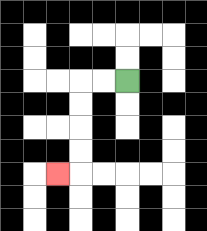{'start': '[5, 3]', 'end': '[2, 7]', 'path_directions': 'L,L,D,D,D,D,L', 'path_coordinates': '[[5, 3], [4, 3], [3, 3], [3, 4], [3, 5], [3, 6], [3, 7], [2, 7]]'}